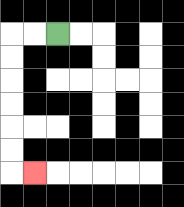{'start': '[2, 1]', 'end': '[1, 7]', 'path_directions': 'L,L,D,D,D,D,D,D,R', 'path_coordinates': '[[2, 1], [1, 1], [0, 1], [0, 2], [0, 3], [0, 4], [0, 5], [0, 6], [0, 7], [1, 7]]'}